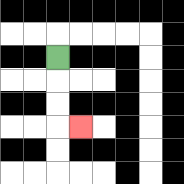{'start': '[2, 2]', 'end': '[3, 5]', 'path_directions': 'D,D,D,R', 'path_coordinates': '[[2, 2], [2, 3], [2, 4], [2, 5], [3, 5]]'}